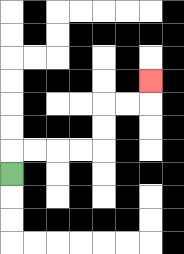{'start': '[0, 7]', 'end': '[6, 3]', 'path_directions': 'U,R,R,R,R,U,U,R,R,U', 'path_coordinates': '[[0, 7], [0, 6], [1, 6], [2, 6], [3, 6], [4, 6], [4, 5], [4, 4], [5, 4], [6, 4], [6, 3]]'}